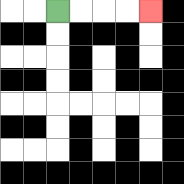{'start': '[2, 0]', 'end': '[6, 0]', 'path_directions': 'R,R,R,R', 'path_coordinates': '[[2, 0], [3, 0], [4, 0], [5, 0], [6, 0]]'}